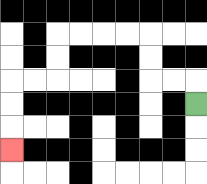{'start': '[8, 4]', 'end': '[0, 6]', 'path_directions': 'U,L,L,U,U,L,L,L,L,D,D,L,L,D,D,D', 'path_coordinates': '[[8, 4], [8, 3], [7, 3], [6, 3], [6, 2], [6, 1], [5, 1], [4, 1], [3, 1], [2, 1], [2, 2], [2, 3], [1, 3], [0, 3], [0, 4], [0, 5], [0, 6]]'}